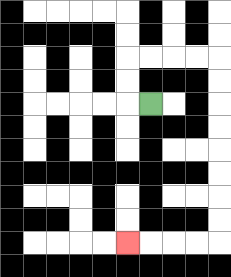{'start': '[6, 4]', 'end': '[5, 10]', 'path_directions': 'L,U,U,R,R,R,R,D,D,D,D,D,D,D,D,L,L,L,L', 'path_coordinates': '[[6, 4], [5, 4], [5, 3], [5, 2], [6, 2], [7, 2], [8, 2], [9, 2], [9, 3], [9, 4], [9, 5], [9, 6], [9, 7], [9, 8], [9, 9], [9, 10], [8, 10], [7, 10], [6, 10], [5, 10]]'}